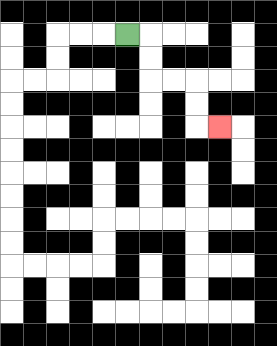{'start': '[5, 1]', 'end': '[9, 5]', 'path_directions': 'R,D,D,R,R,D,D,R', 'path_coordinates': '[[5, 1], [6, 1], [6, 2], [6, 3], [7, 3], [8, 3], [8, 4], [8, 5], [9, 5]]'}